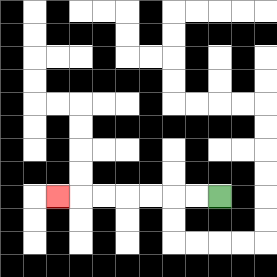{'start': '[9, 8]', 'end': '[2, 8]', 'path_directions': 'L,L,L,L,L,L,L', 'path_coordinates': '[[9, 8], [8, 8], [7, 8], [6, 8], [5, 8], [4, 8], [3, 8], [2, 8]]'}